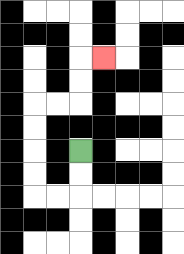{'start': '[3, 6]', 'end': '[4, 2]', 'path_directions': 'D,D,L,L,U,U,U,U,R,R,U,U,R', 'path_coordinates': '[[3, 6], [3, 7], [3, 8], [2, 8], [1, 8], [1, 7], [1, 6], [1, 5], [1, 4], [2, 4], [3, 4], [3, 3], [3, 2], [4, 2]]'}